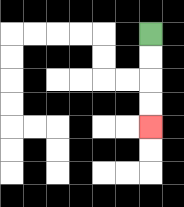{'start': '[6, 1]', 'end': '[6, 5]', 'path_directions': 'D,D,D,D', 'path_coordinates': '[[6, 1], [6, 2], [6, 3], [6, 4], [6, 5]]'}